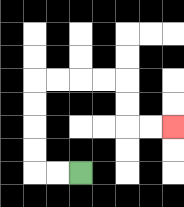{'start': '[3, 7]', 'end': '[7, 5]', 'path_directions': 'L,L,U,U,U,U,R,R,R,R,D,D,R,R', 'path_coordinates': '[[3, 7], [2, 7], [1, 7], [1, 6], [1, 5], [1, 4], [1, 3], [2, 3], [3, 3], [4, 3], [5, 3], [5, 4], [5, 5], [6, 5], [7, 5]]'}